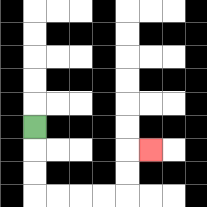{'start': '[1, 5]', 'end': '[6, 6]', 'path_directions': 'D,D,D,R,R,R,R,U,U,R', 'path_coordinates': '[[1, 5], [1, 6], [1, 7], [1, 8], [2, 8], [3, 8], [4, 8], [5, 8], [5, 7], [5, 6], [6, 6]]'}